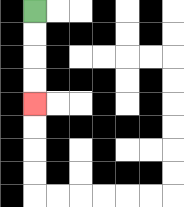{'start': '[1, 0]', 'end': '[1, 4]', 'path_directions': 'D,D,D,D', 'path_coordinates': '[[1, 0], [1, 1], [1, 2], [1, 3], [1, 4]]'}